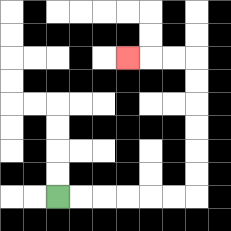{'start': '[2, 8]', 'end': '[5, 2]', 'path_directions': 'R,R,R,R,R,R,U,U,U,U,U,U,L,L,L', 'path_coordinates': '[[2, 8], [3, 8], [4, 8], [5, 8], [6, 8], [7, 8], [8, 8], [8, 7], [8, 6], [8, 5], [8, 4], [8, 3], [8, 2], [7, 2], [6, 2], [5, 2]]'}